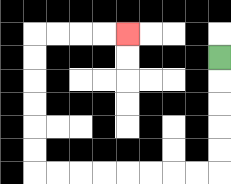{'start': '[9, 2]', 'end': '[5, 1]', 'path_directions': 'D,D,D,D,D,L,L,L,L,L,L,L,L,U,U,U,U,U,U,R,R,R,R', 'path_coordinates': '[[9, 2], [9, 3], [9, 4], [9, 5], [9, 6], [9, 7], [8, 7], [7, 7], [6, 7], [5, 7], [4, 7], [3, 7], [2, 7], [1, 7], [1, 6], [1, 5], [1, 4], [1, 3], [1, 2], [1, 1], [2, 1], [3, 1], [4, 1], [5, 1]]'}